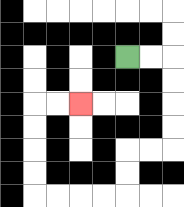{'start': '[5, 2]', 'end': '[3, 4]', 'path_directions': 'R,R,D,D,D,D,L,L,D,D,L,L,L,L,U,U,U,U,R,R', 'path_coordinates': '[[5, 2], [6, 2], [7, 2], [7, 3], [7, 4], [7, 5], [7, 6], [6, 6], [5, 6], [5, 7], [5, 8], [4, 8], [3, 8], [2, 8], [1, 8], [1, 7], [1, 6], [1, 5], [1, 4], [2, 4], [3, 4]]'}